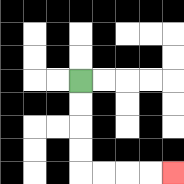{'start': '[3, 3]', 'end': '[7, 7]', 'path_directions': 'D,D,D,D,R,R,R,R', 'path_coordinates': '[[3, 3], [3, 4], [3, 5], [3, 6], [3, 7], [4, 7], [5, 7], [6, 7], [7, 7]]'}